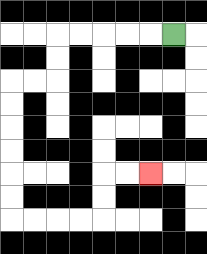{'start': '[7, 1]', 'end': '[6, 7]', 'path_directions': 'L,L,L,L,L,D,D,L,L,D,D,D,D,D,D,R,R,R,R,U,U,R,R', 'path_coordinates': '[[7, 1], [6, 1], [5, 1], [4, 1], [3, 1], [2, 1], [2, 2], [2, 3], [1, 3], [0, 3], [0, 4], [0, 5], [0, 6], [0, 7], [0, 8], [0, 9], [1, 9], [2, 9], [3, 9], [4, 9], [4, 8], [4, 7], [5, 7], [6, 7]]'}